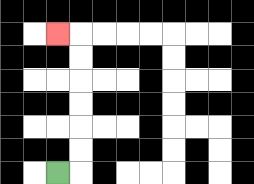{'start': '[2, 7]', 'end': '[2, 1]', 'path_directions': 'R,U,U,U,U,U,U,L', 'path_coordinates': '[[2, 7], [3, 7], [3, 6], [3, 5], [3, 4], [3, 3], [3, 2], [3, 1], [2, 1]]'}